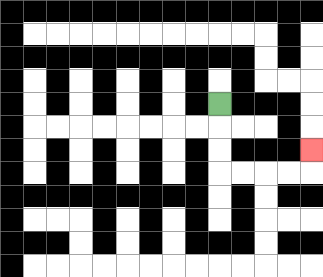{'start': '[9, 4]', 'end': '[13, 6]', 'path_directions': 'D,D,D,R,R,R,R,U', 'path_coordinates': '[[9, 4], [9, 5], [9, 6], [9, 7], [10, 7], [11, 7], [12, 7], [13, 7], [13, 6]]'}